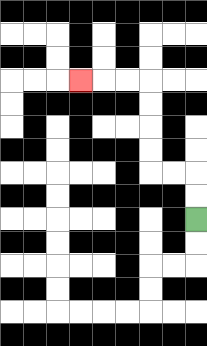{'start': '[8, 9]', 'end': '[3, 3]', 'path_directions': 'U,U,L,L,U,U,U,U,L,L,L', 'path_coordinates': '[[8, 9], [8, 8], [8, 7], [7, 7], [6, 7], [6, 6], [6, 5], [6, 4], [6, 3], [5, 3], [4, 3], [3, 3]]'}